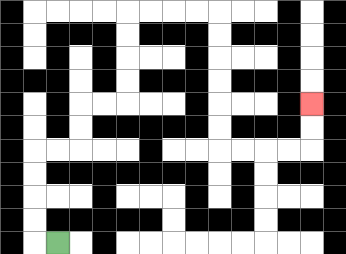{'start': '[2, 10]', 'end': '[13, 4]', 'path_directions': 'L,U,U,U,U,R,R,U,U,R,R,U,U,U,U,R,R,R,R,D,D,D,D,D,D,R,R,R,R,U,U', 'path_coordinates': '[[2, 10], [1, 10], [1, 9], [1, 8], [1, 7], [1, 6], [2, 6], [3, 6], [3, 5], [3, 4], [4, 4], [5, 4], [5, 3], [5, 2], [5, 1], [5, 0], [6, 0], [7, 0], [8, 0], [9, 0], [9, 1], [9, 2], [9, 3], [9, 4], [9, 5], [9, 6], [10, 6], [11, 6], [12, 6], [13, 6], [13, 5], [13, 4]]'}